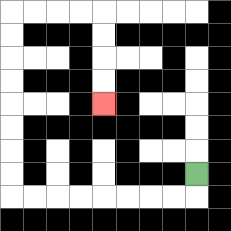{'start': '[8, 7]', 'end': '[4, 4]', 'path_directions': 'D,L,L,L,L,L,L,L,L,U,U,U,U,U,U,U,U,R,R,R,R,D,D,D,D', 'path_coordinates': '[[8, 7], [8, 8], [7, 8], [6, 8], [5, 8], [4, 8], [3, 8], [2, 8], [1, 8], [0, 8], [0, 7], [0, 6], [0, 5], [0, 4], [0, 3], [0, 2], [0, 1], [0, 0], [1, 0], [2, 0], [3, 0], [4, 0], [4, 1], [4, 2], [4, 3], [4, 4]]'}